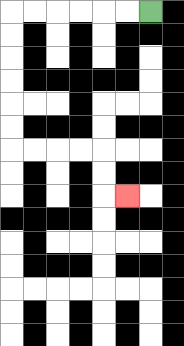{'start': '[6, 0]', 'end': '[5, 8]', 'path_directions': 'L,L,L,L,L,L,D,D,D,D,D,D,R,R,R,R,D,D,R', 'path_coordinates': '[[6, 0], [5, 0], [4, 0], [3, 0], [2, 0], [1, 0], [0, 0], [0, 1], [0, 2], [0, 3], [0, 4], [0, 5], [0, 6], [1, 6], [2, 6], [3, 6], [4, 6], [4, 7], [4, 8], [5, 8]]'}